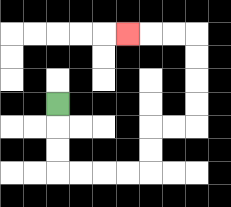{'start': '[2, 4]', 'end': '[5, 1]', 'path_directions': 'D,D,D,R,R,R,R,U,U,R,R,U,U,U,U,L,L,L', 'path_coordinates': '[[2, 4], [2, 5], [2, 6], [2, 7], [3, 7], [4, 7], [5, 7], [6, 7], [6, 6], [6, 5], [7, 5], [8, 5], [8, 4], [8, 3], [8, 2], [8, 1], [7, 1], [6, 1], [5, 1]]'}